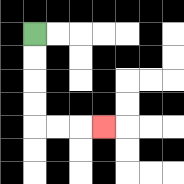{'start': '[1, 1]', 'end': '[4, 5]', 'path_directions': 'D,D,D,D,R,R,R', 'path_coordinates': '[[1, 1], [1, 2], [1, 3], [1, 4], [1, 5], [2, 5], [3, 5], [4, 5]]'}